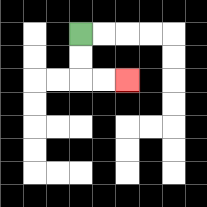{'start': '[3, 1]', 'end': '[5, 3]', 'path_directions': 'D,D,R,R', 'path_coordinates': '[[3, 1], [3, 2], [3, 3], [4, 3], [5, 3]]'}